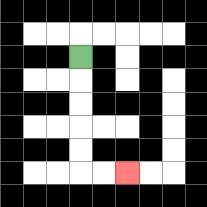{'start': '[3, 2]', 'end': '[5, 7]', 'path_directions': 'D,D,D,D,D,R,R', 'path_coordinates': '[[3, 2], [3, 3], [3, 4], [3, 5], [3, 6], [3, 7], [4, 7], [5, 7]]'}